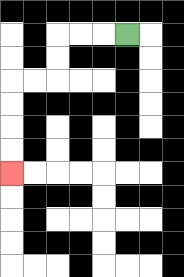{'start': '[5, 1]', 'end': '[0, 7]', 'path_directions': 'L,L,L,D,D,L,L,D,D,D,D', 'path_coordinates': '[[5, 1], [4, 1], [3, 1], [2, 1], [2, 2], [2, 3], [1, 3], [0, 3], [0, 4], [0, 5], [0, 6], [0, 7]]'}